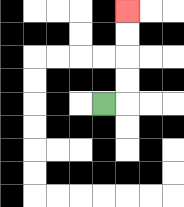{'start': '[4, 4]', 'end': '[5, 0]', 'path_directions': 'R,U,U,U,U', 'path_coordinates': '[[4, 4], [5, 4], [5, 3], [5, 2], [5, 1], [5, 0]]'}